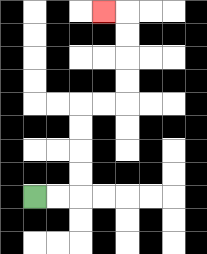{'start': '[1, 8]', 'end': '[4, 0]', 'path_directions': 'R,R,U,U,U,U,R,R,U,U,U,U,L', 'path_coordinates': '[[1, 8], [2, 8], [3, 8], [3, 7], [3, 6], [3, 5], [3, 4], [4, 4], [5, 4], [5, 3], [5, 2], [5, 1], [5, 0], [4, 0]]'}